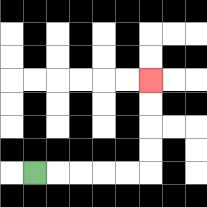{'start': '[1, 7]', 'end': '[6, 3]', 'path_directions': 'R,R,R,R,R,U,U,U,U', 'path_coordinates': '[[1, 7], [2, 7], [3, 7], [4, 7], [5, 7], [6, 7], [6, 6], [6, 5], [6, 4], [6, 3]]'}